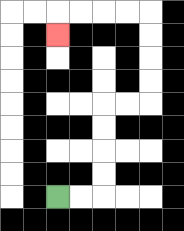{'start': '[2, 8]', 'end': '[2, 1]', 'path_directions': 'R,R,U,U,U,U,R,R,U,U,U,U,L,L,L,L,D', 'path_coordinates': '[[2, 8], [3, 8], [4, 8], [4, 7], [4, 6], [4, 5], [4, 4], [5, 4], [6, 4], [6, 3], [6, 2], [6, 1], [6, 0], [5, 0], [4, 0], [3, 0], [2, 0], [2, 1]]'}